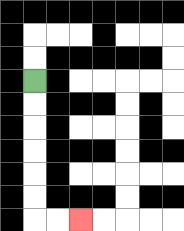{'start': '[1, 3]', 'end': '[3, 9]', 'path_directions': 'D,D,D,D,D,D,R,R', 'path_coordinates': '[[1, 3], [1, 4], [1, 5], [1, 6], [1, 7], [1, 8], [1, 9], [2, 9], [3, 9]]'}